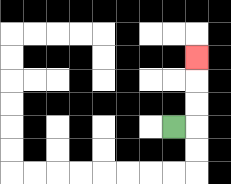{'start': '[7, 5]', 'end': '[8, 2]', 'path_directions': 'R,U,U,U', 'path_coordinates': '[[7, 5], [8, 5], [8, 4], [8, 3], [8, 2]]'}